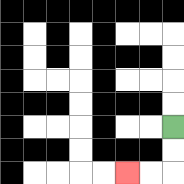{'start': '[7, 5]', 'end': '[5, 7]', 'path_directions': 'D,D,L,L', 'path_coordinates': '[[7, 5], [7, 6], [7, 7], [6, 7], [5, 7]]'}